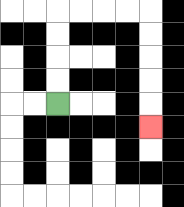{'start': '[2, 4]', 'end': '[6, 5]', 'path_directions': 'U,U,U,U,R,R,R,R,D,D,D,D,D', 'path_coordinates': '[[2, 4], [2, 3], [2, 2], [2, 1], [2, 0], [3, 0], [4, 0], [5, 0], [6, 0], [6, 1], [6, 2], [6, 3], [6, 4], [6, 5]]'}